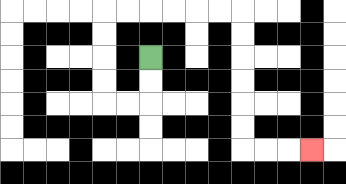{'start': '[6, 2]', 'end': '[13, 6]', 'path_directions': 'D,D,L,L,U,U,U,U,R,R,R,R,R,R,D,D,D,D,D,D,R,R,R', 'path_coordinates': '[[6, 2], [6, 3], [6, 4], [5, 4], [4, 4], [4, 3], [4, 2], [4, 1], [4, 0], [5, 0], [6, 0], [7, 0], [8, 0], [9, 0], [10, 0], [10, 1], [10, 2], [10, 3], [10, 4], [10, 5], [10, 6], [11, 6], [12, 6], [13, 6]]'}